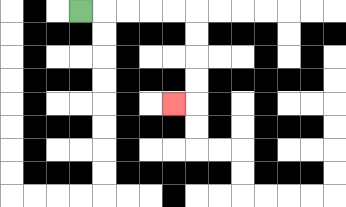{'start': '[3, 0]', 'end': '[7, 4]', 'path_directions': 'R,R,R,R,R,D,D,D,D,L', 'path_coordinates': '[[3, 0], [4, 0], [5, 0], [6, 0], [7, 0], [8, 0], [8, 1], [8, 2], [8, 3], [8, 4], [7, 4]]'}